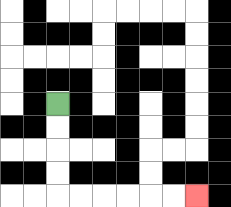{'start': '[2, 4]', 'end': '[8, 8]', 'path_directions': 'D,D,D,D,R,R,R,R,R,R', 'path_coordinates': '[[2, 4], [2, 5], [2, 6], [2, 7], [2, 8], [3, 8], [4, 8], [5, 8], [6, 8], [7, 8], [8, 8]]'}